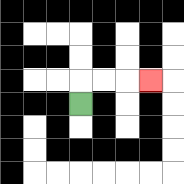{'start': '[3, 4]', 'end': '[6, 3]', 'path_directions': 'U,R,R,R', 'path_coordinates': '[[3, 4], [3, 3], [4, 3], [5, 3], [6, 3]]'}